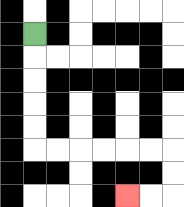{'start': '[1, 1]', 'end': '[5, 8]', 'path_directions': 'D,D,D,D,D,R,R,R,R,R,R,D,D,L,L', 'path_coordinates': '[[1, 1], [1, 2], [1, 3], [1, 4], [1, 5], [1, 6], [2, 6], [3, 6], [4, 6], [5, 6], [6, 6], [7, 6], [7, 7], [7, 8], [6, 8], [5, 8]]'}